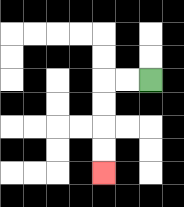{'start': '[6, 3]', 'end': '[4, 7]', 'path_directions': 'L,L,D,D,D,D', 'path_coordinates': '[[6, 3], [5, 3], [4, 3], [4, 4], [4, 5], [4, 6], [4, 7]]'}